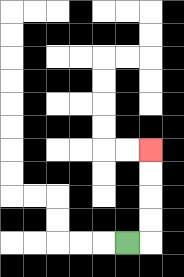{'start': '[5, 10]', 'end': '[6, 6]', 'path_directions': 'R,U,U,U,U', 'path_coordinates': '[[5, 10], [6, 10], [6, 9], [6, 8], [6, 7], [6, 6]]'}